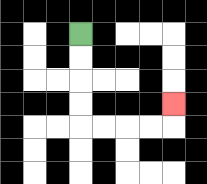{'start': '[3, 1]', 'end': '[7, 4]', 'path_directions': 'D,D,D,D,R,R,R,R,U', 'path_coordinates': '[[3, 1], [3, 2], [3, 3], [3, 4], [3, 5], [4, 5], [5, 5], [6, 5], [7, 5], [7, 4]]'}